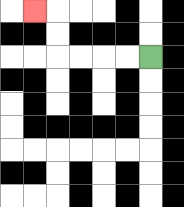{'start': '[6, 2]', 'end': '[1, 0]', 'path_directions': 'L,L,L,L,U,U,L', 'path_coordinates': '[[6, 2], [5, 2], [4, 2], [3, 2], [2, 2], [2, 1], [2, 0], [1, 0]]'}